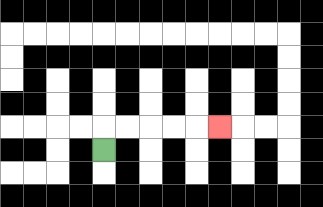{'start': '[4, 6]', 'end': '[9, 5]', 'path_directions': 'U,R,R,R,R,R', 'path_coordinates': '[[4, 6], [4, 5], [5, 5], [6, 5], [7, 5], [8, 5], [9, 5]]'}